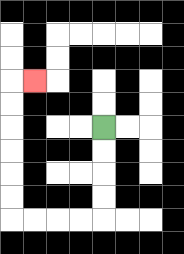{'start': '[4, 5]', 'end': '[1, 3]', 'path_directions': 'D,D,D,D,L,L,L,L,U,U,U,U,U,U,R', 'path_coordinates': '[[4, 5], [4, 6], [4, 7], [4, 8], [4, 9], [3, 9], [2, 9], [1, 9], [0, 9], [0, 8], [0, 7], [0, 6], [0, 5], [0, 4], [0, 3], [1, 3]]'}